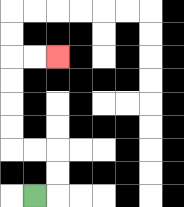{'start': '[1, 8]', 'end': '[2, 2]', 'path_directions': 'R,U,U,L,L,U,U,U,U,R,R', 'path_coordinates': '[[1, 8], [2, 8], [2, 7], [2, 6], [1, 6], [0, 6], [0, 5], [0, 4], [0, 3], [0, 2], [1, 2], [2, 2]]'}